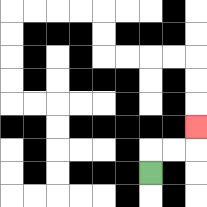{'start': '[6, 7]', 'end': '[8, 5]', 'path_directions': 'U,R,R,U', 'path_coordinates': '[[6, 7], [6, 6], [7, 6], [8, 6], [8, 5]]'}